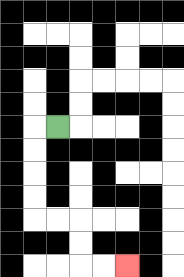{'start': '[2, 5]', 'end': '[5, 11]', 'path_directions': 'L,D,D,D,D,R,R,D,D,R,R', 'path_coordinates': '[[2, 5], [1, 5], [1, 6], [1, 7], [1, 8], [1, 9], [2, 9], [3, 9], [3, 10], [3, 11], [4, 11], [5, 11]]'}